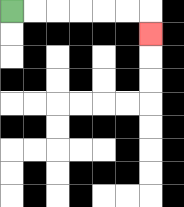{'start': '[0, 0]', 'end': '[6, 1]', 'path_directions': 'R,R,R,R,R,R,D', 'path_coordinates': '[[0, 0], [1, 0], [2, 0], [3, 0], [4, 0], [5, 0], [6, 0], [6, 1]]'}